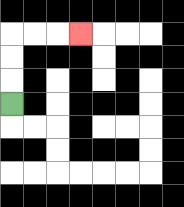{'start': '[0, 4]', 'end': '[3, 1]', 'path_directions': 'U,U,U,R,R,R', 'path_coordinates': '[[0, 4], [0, 3], [0, 2], [0, 1], [1, 1], [2, 1], [3, 1]]'}